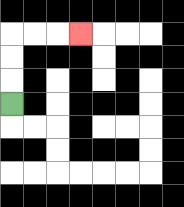{'start': '[0, 4]', 'end': '[3, 1]', 'path_directions': 'U,U,U,R,R,R', 'path_coordinates': '[[0, 4], [0, 3], [0, 2], [0, 1], [1, 1], [2, 1], [3, 1]]'}